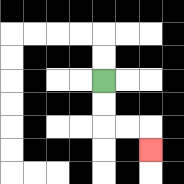{'start': '[4, 3]', 'end': '[6, 6]', 'path_directions': 'D,D,R,R,D', 'path_coordinates': '[[4, 3], [4, 4], [4, 5], [5, 5], [6, 5], [6, 6]]'}